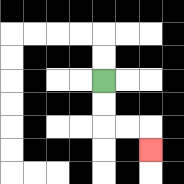{'start': '[4, 3]', 'end': '[6, 6]', 'path_directions': 'D,D,R,R,D', 'path_coordinates': '[[4, 3], [4, 4], [4, 5], [5, 5], [6, 5], [6, 6]]'}